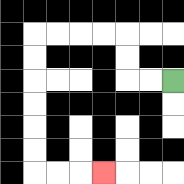{'start': '[7, 3]', 'end': '[4, 7]', 'path_directions': 'L,L,U,U,L,L,L,L,D,D,D,D,D,D,R,R,R', 'path_coordinates': '[[7, 3], [6, 3], [5, 3], [5, 2], [5, 1], [4, 1], [3, 1], [2, 1], [1, 1], [1, 2], [1, 3], [1, 4], [1, 5], [1, 6], [1, 7], [2, 7], [3, 7], [4, 7]]'}